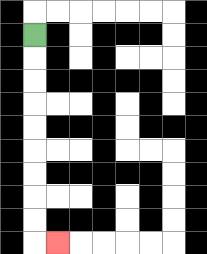{'start': '[1, 1]', 'end': '[2, 10]', 'path_directions': 'D,D,D,D,D,D,D,D,D,R', 'path_coordinates': '[[1, 1], [1, 2], [1, 3], [1, 4], [1, 5], [1, 6], [1, 7], [1, 8], [1, 9], [1, 10], [2, 10]]'}